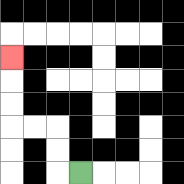{'start': '[3, 7]', 'end': '[0, 2]', 'path_directions': 'L,U,U,L,L,U,U,U', 'path_coordinates': '[[3, 7], [2, 7], [2, 6], [2, 5], [1, 5], [0, 5], [0, 4], [0, 3], [0, 2]]'}